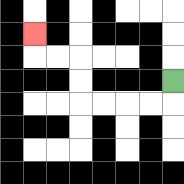{'start': '[7, 3]', 'end': '[1, 1]', 'path_directions': 'D,L,L,L,L,U,U,L,L,U', 'path_coordinates': '[[7, 3], [7, 4], [6, 4], [5, 4], [4, 4], [3, 4], [3, 3], [3, 2], [2, 2], [1, 2], [1, 1]]'}